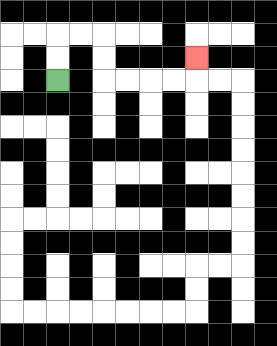{'start': '[2, 3]', 'end': '[8, 2]', 'path_directions': 'U,U,R,R,D,D,R,R,R,R,U', 'path_coordinates': '[[2, 3], [2, 2], [2, 1], [3, 1], [4, 1], [4, 2], [4, 3], [5, 3], [6, 3], [7, 3], [8, 3], [8, 2]]'}